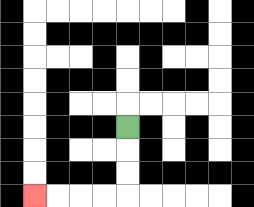{'start': '[5, 5]', 'end': '[1, 8]', 'path_directions': 'D,D,D,L,L,L,L', 'path_coordinates': '[[5, 5], [5, 6], [5, 7], [5, 8], [4, 8], [3, 8], [2, 8], [1, 8]]'}